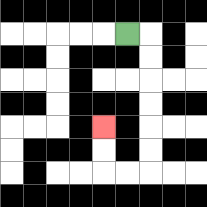{'start': '[5, 1]', 'end': '[4, 5]', 'path_directions': 'R,D,D,D,D,D,D,L,L,U,U', 'path_coordinates': '[[5, 1], [6, 1], [6, 2], [6, 3], [6, 4], [6, 5], [6, 6], [6, 7], [5, 7], [4, 7], [4, 6], [4, 5]]'}